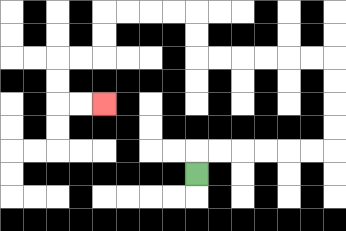{'start': '[8, 7]', 'end': '[4, 4]', 'path_directions': 'U,R,R,R,R,R,R,U,U,U,U,L,L,L,L,L,L,U,U,L,L,L,L,D,D,L,L,D,D,R,R', 'path_coordinates': '[[8, 7], [8, 6], [9, 6], [10, 6], [11, 6], [12, 6], [13, 6], [14, 6], [14, 5], [14, 4], [14, 3], [14, 2], [13, 2], [12, 2], [11, 2], [10, 2], [9, 2], [8, 2], [8, 1], [8, 0], [7, 0], [6, 0], [5, 0], [4, 0], [4, 1], [4, 2], [3, 2], [2, 2], [2, 3], [2, 4], [3, 4], [4, 4]]'}